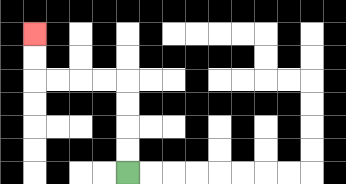{'start': '[5, 7]', 'end': '[1, 1]', 'path_directions': 'U,U,U,U,L,L,L,L,U,U', 'path_coordinates': '[[5, 7], [5, 6], [5, 5], [5, 4], [5, 3], [4, 3], [3, 3], [2, 3], [1, 3], [1, 2], [1, 1]]'}